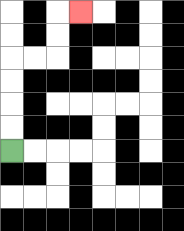{'start': '[0, 6]', 'end': '[3, 0]', 'path_directions': 'U,U,U,U,R,R,U,U,R', 'path_coordinates': '[[0, 6], [0, 5], [0, 4], [0, 3], [0, 2], [1, 2], [2, 2], [2, 1], [2, 0], [3, 0]]'}